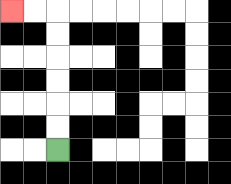{'start': '[2, 6]', 'end': '[0, 0]', 'path_directions': 'U,U,U,U,U,U,L,L', 'path_coordinates': '[[2, 6], [2, 5], [2, 4], [2, 3], [2, 2], [2, 1], [2, 0], [1, 0], [0, 0]]'}